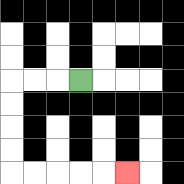{'start': '[3, 3]', 'end': '[5, 7]', 'path_directions': 'L,L,L,D,D,D,D,R,R,R,R,R', 'path_coordinates': '[[3, 3], [2, 3], [1, 3], [0, 3], [0, 4], [0, 5], [0, 6], [0, 7], [1, 7], [2, 7], [3, 7], [4, 7], [5, 7]]'}